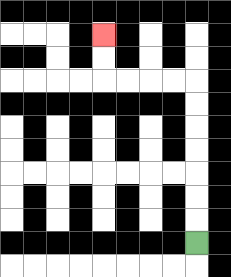{'start': '[8, 10]', 'end': '[4, 1]', 'path_directions': 'U,U,U,U,U,U,U,L,L,L,L,U,U', 'path_coordinates': '[[8, 10], [8, 9], [8, 8], [8, 7], [8, 6], [8, 5], [8, 4], [8, 3], [7, 3], [6, 3], [5, 3], [4, 3], [4, 2], [4, 1]]'}